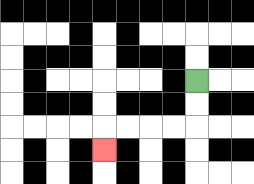{'start': '[8, 3]', 'end': '[4, 6]', 'path_directions': 'D,D,L,L,L,L,D', 'path_coordinates': '[[8, 3], [8, 4], [8, 5], [7, 5], [6, 5], [5, 5], [4, 5], [4, 6]]'}